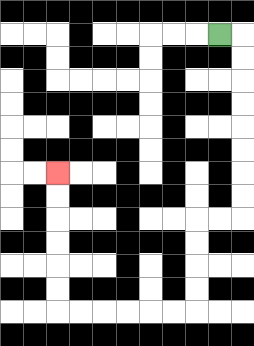{'start': '[9, 1]', 'end': '[2, 7]', 'path_directions': 'R,D,D,D,D,D,D,D,D,L,L,D,D,D,D,L,L,L,L,L,L,U,U,U,U,U,U', 'path_coordinates': '[[9, 1], [10, 1], [10, 2], [10, 3], [10, 4], [10, 5], [10, 6], [10, 7], [10, 8], [10, 9], [9, 9], [8, 9], [8, 10], [8, 11], [8, 12], [8, 13], [7, 13], [6, 13], [5, 13], [4, 13], [3, 13], [2, 13], [2, 12], [2, 11], [2, 10], [2, 9], [2, 8], [2, 7]]'}